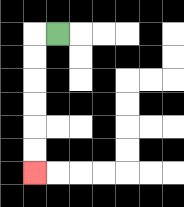{'start': '[2, 1]', 'end': '[1, 7]', 'path_directions': 'L,D,D,D,D,D,D', 'path_coordinates': '[[2, 1], [1, 1], [1, 2], [1, 3], [1, 4], [1, 5], [1, 6], [1, 7]]'}